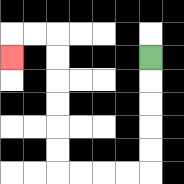{'start': '[6, 2]', 'end': '[0, 2]', 'path_directions': 'D,D,D,D,D,L,L,L,L,U,U,U,U,U,U,L,L,D', 'path_coordinates': '[[6, 2], [6, 3], [6, 4], [6, 5], [6, 6], [6, 7], [5, 7], [4, 7], [3, 7], [2, 7], [2, 6], [2, 5], [2, 4], [2, 3], [2, 2], [2, 1], [1, 1], [0, 1], [0, 2]]'}